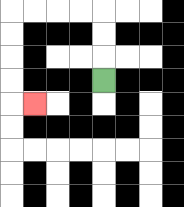{'start': '[4, 3]', 'end': '[1, 4]', 'path_directions': 'U,U,U,L,L,L,L,D,D,D,D,R', 'path_coordinates': '[[4, 3], [4, 2], [4, 1], [4, 0], [3, 0], [2, 0], [1, 0], [0, 0], [0, 1], [0, 2], [0, 3], [0, 4], [1, 4]]'}